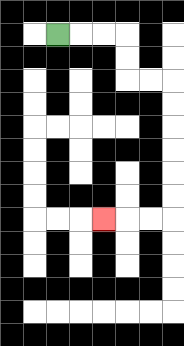{'start': '[2, 1]', 'end': '[4, 9]', 'path_directions': 'R,R,R,D,D,R,R,D,D,D,D,D,D,L,L,L', 'path_coordinates': '[[2, 1], [3, 1], [4, 1], [5, 1], [5, 2], [5, 3], [6, 3], [7, 3], [7, 4], [7, 5], [7, 6], [7, 7], [7, 8], [7, 9], [6, 9], [5, 9], [4, 9]]'}